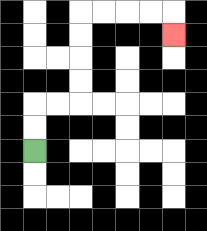{'start': '[1, 6]', 'end': '[7, 1]', 'path_directions': 'U,U,R,R,U,U,U,U,R,R,R,R,D', 'path_coordinates': '[[1, 6], [1, 5], [1, 4], [2, 4], [3, 4], [3, 3], [3, 2], [3, 1], [3, 0], [4, 0], [5, 0], [6, 0], [7, 0], [7, 1]]'}